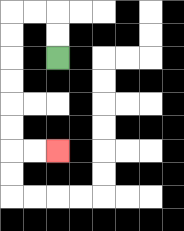{'start': '[2, 2]', 'end': '[2, 6]', 'path_directions': 'U,U,L,L,D,D,D,D,D,D,R,R', 'path_coordinates': '[[2, 2], [2, 1], [2, 0], [1, 0], [0, 0], [0, 1], [0, 2], [0, 3], [0, 4], [0, 5], [0, 6], [1, 6], [2, 6]]'}